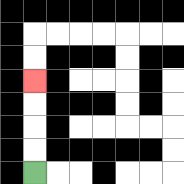{'start': '[1, 7]', 'end': '[1, 3]', 'path_directions': 'U,U,U,U', 'path_coordinates': '[[1, 7], [1, 6], [1, 5], [1, 4], [1, 3]]'}